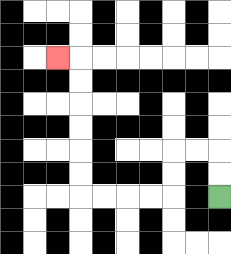{'start': '[9, 8]', 'end': '[2, 2]', 'path_directions': 'U,U,L,L,D,D,L,L,L,L,U,U,U,U,U,U,L', 'path_coordinates': '[[9, 8], [9, 7], [9, 6], [8, 6], [7, 6], [7, 7], [7, 8], [6, 8], [5, 8], [4, 8], [3, 8], [3, 7], [3, 6], [3, 5], [3, 4], [3, 3], [3, 2], [2, 2]]'}